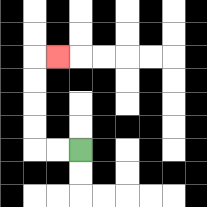{'start': '[3, 6]', 'end': '[2, 2]', 'path_directions': 'L,L,U,U,U,U,R', 'path_coordinates': '[[3, 6], [2, 6], [1, 6], [1, 5], [1, 4], [1, 3], [1, 2], [2, 2]]'}